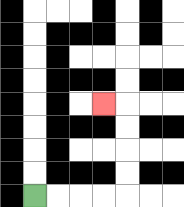{'start': '[1, 8]', 'end': '[4, 4]', 'path_directions': 'R,R,R,R,U,U,U,U,L', 'path_coordinates': '[[1, 8], [2, 8], [3, 8], [4, 8], [5, 8], [5, 7], [5, 6], [5, 5], [5, 4], [4, 4]]'}